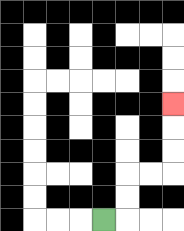{'start': '[4, 9]', 'end': '[7, 4]', 'path_directions': 'R,U,U,R,R,U,U,U', 'path_coordinates': '[[4, 9], [5, 9], [5, 8], [5, 7], [6, 7], [7, 7], [7, 6], [7, 5], [7, 4]]'}